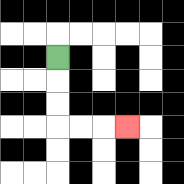{'start': '[2, 2]', 'end': '[5, 5]', 'path_directions': 'D,D,D,R,R,R', 'path_coordinates': '[[2, 2], [2, 3], [2, 4], [2, 5], [3, 5], [4, 5], [5, 5]]'}